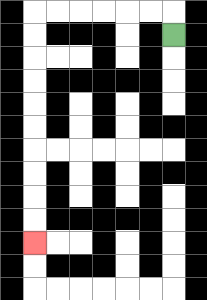{'start': '[7, 1]', 'end': '[1, 10]', 'path_directions': 'U,L,L,L,L,L,L,D,D,D,D,D,D,D,D,D,D', 'path_coordinates': '[[7, 1], [7, 0], [6, 0], [5, 0], [4, 0], [3, 0], [2, 0], [1, 0], [1, 1], [1, 2], [1, 3], [1, 4], [1, 5], [1, 6], [1, 7], [1, 8], [1, 9], [1, 10]]'}